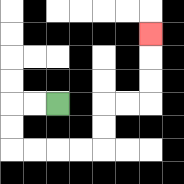{'start': '[2, 4]', 'end': '[6, 1]', 'path_directions': 'L,L,D,D,R,R,R,R,U,U,R,R,U,U,U', 'path_coordinates': '[[2, 4], [1, 4], [0, 4], [0, 5], [0, 6], [1, 6], [2, 6], [3, 6], [4, 6], [4, 5], [4, 4], [5, 4], [6, 4], [6, 3], [6, 2], [6, 1]]'}